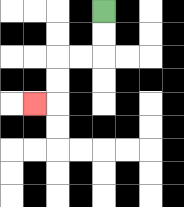{'start': '[4, 0]', 'end': '[1, 4]', 'path_directions': 'D,D,L,L,D,D,L', 'path_coordinates': '[[4, 0], [4, 1], [4, 2], [3, 2], [2, 2], [2, 3], [2, 4], [1, 4]]'}